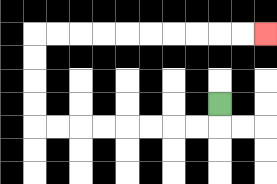{'start': '[9, 4]', 'end': '[11, 1]', 'path_directions': 'D,L,L,L,L,L,L,L,L,U,U,U,U,R,R,R,R,R,R,R,R,R,R', 'path_coordinates': '[[9, 4], [9, 5], [8, 5], [7, 5], [6, 5], [5, 5], [4, 5], [3, 5], [2, 5], [1, 5], [1, 4], [1, 3], [1, 2], [1, 1], [2, 1], [3, 1], [4, 1], [5, 1], [6, 1], [7, 1], [8, 1], [9, 1], [10, 1], [11, 1]]'}